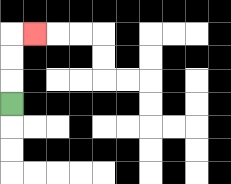{'start': '[0, 4]', 'end': '[1, 1]', 'path_directions': 'U,U,U,R', 'path_coordinates': '[[0, 4], [0, 3], [0, 2], [0, 1], [1, 1]]'}